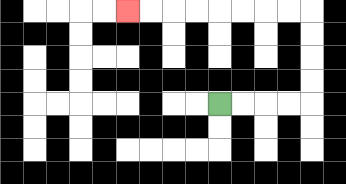{'start': '[9, 4]', 'end': '[5, 0]', 'path_directions': 'R,R,R,R,U,U,U,U,L,L,L,L,L,L,L,L', 'path_coordinates': '[[9, 4], [10, 4], [11, 4], [12, 4], [13, 4], [13, 3], [13, 2], [13, 1], [13, 0], [12, 0], [11, 0], [10, 0], [9, 0], [8, 0], [7, 0], [6, 0], [5, 0]]'}